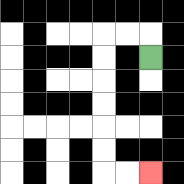{'start': '[6, 2]', 'end': '[6, 7]', 'path_directions': 'U,L,L,D,D,D,D,D,D,R,R', 'path_coordinates': '[[6, 2], [6, 1], [5, 1], [4, 1], [4, 2], [4, 3], [4, 4], [4, 5], [4, 6], [4, 7], [5, 7], [6, 7]]'}